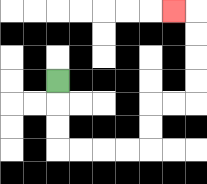{'start': '[2, 3]', 'end': '[7, 0]', 'path_directions': 'D,D,D,R,R,R,R,U,U,R,R,U,U,U,U,L', 'path_coordinates': '[[2, 3], [2, 4], [2, 5], [2, 6], [3, 6], [4, 6], [5, 6], [6, 6], [6, 5], [6, 4], [7, 4], [8, 4], [8, 3], [8, 2], [8, 1], [8, 0], [7, 0]]'}